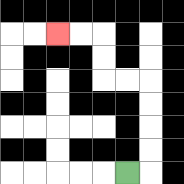{'start': '[5, 7]', 'end': '[2, 1]', 'path_directions': 'R,U,U,U,U,L,L,U,U,L,L', 'path_coordinates': '[[5, 7], [6, 7], [6, 6], [6, 5], [6, 4], [6, 3], [5, 3], [4, 3], [4, 2], [4, 1], [3, 1], [2, 1]]'}